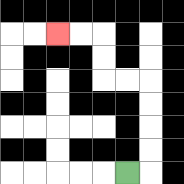{'start': '[5, 7]', 'end': '[2, 1]', 'path_directions': 'R,U,U,U,U,L,L,U,U,L,L', 'path_coordinates': '[[5, 7], [6, 7], [6, 6], [6, 5], [6, 4], [6, 3], [5, 3], [4, 3], [4, 2], [4, 1], [3, 1], [2, 1]]'}